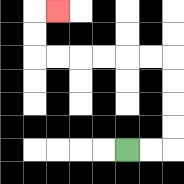{'start': '[5, 6]', 'end': '[2, 0]', 'path_directions': 'R,R,U,U,U,U,L,L,L,L,L,L,U,U,R', 'path_coordinates': '[[5, 6], [6, 6], [7, 6], [7, 5], [7, 4], [7, 3], [7, 2], [6, 2], [5, 2], [4, 2], [3, 2], [2, 2], [1, 2], [1, 1], [1, 0], [2, 0]]'}